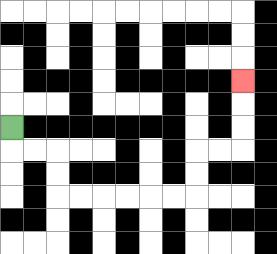{'start': '[0, 5]', 'end': '[10, 3]', 'path_directions': 'D,R,R,D,D,R,R,R,R,R,R,U,U,R,R,U,U,U', 'path_coordinates': '[[0, 5], [0, 6], [1, 6], [2, 6], [2, 7], [2, 8], [3, 8], [4, 8], [5, 8], [6, 8], [7, 8], [8, 8], [8, 7], [8, 6], [9, 6], [10, 6], [10, 5], [10, 4], [10, 3]]'}